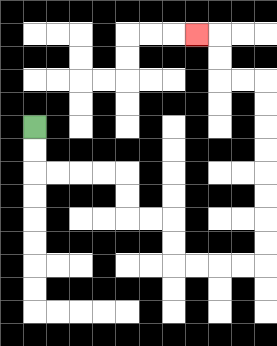{'start': '[1, 5]', 'end': '[8, 1]', 'path_directions': 'D,D,R,R,R,R,D,D,R,R,D,D,R,R,R,R,U,U,U,U,U,U,U,U,L,L,U,U,L', 'path_coordinates': '[[1, 5], [1, 6], [1, 7], [2, 7], [3, 7], [4, 7], [5, 7], [5, 8], [5, 9], [6, 9], [7, 9], [7, 10], [7, 11], [8, 11], [9, 11], [10, 11], [11, 11], [11, 10], [11, 9], [11, 8], [11, 7], [11, 6], [11, 5], [11, 4], [11, 3], [10, 3], [9, 3], [9, 2], [9, 1], [8, 1]]'}